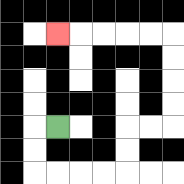{'start': '[2, 5]', 'end': '[2, 1]', 'path_directions': 'L,D,D,R,R,R,R,U,U,R,R,U,U,U,U,L,L,L,L,L', 'path_coordinates': '[[2, 5], [1, 5], [1, 6], [1, 7], [2, 7], [3, 7], [4, 7], [5, 7], [5, 6], [5, 5], [6, 5], [7, 5], [7, 4], [7, 3], [7, 2], [7, 1], [6, 1], [5, 1], [4, 1], [3, 1], [2, 1]]'}